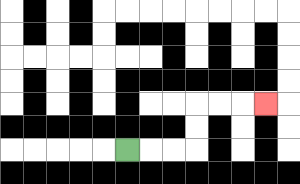{'start': '[5, 6]', 'end': '[11, 4]', 'path_directions': 'R,R,R,U,U,R,R,R', 'path_coordinates': '[[5, 6], [6, 6], [7, 6], [8, 6], [8, 5], [8, 4], [9, 4], [10, 4], [11, 4]]'}